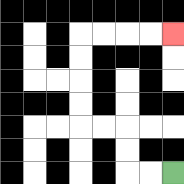{'start': '[7, 7]', 'end': '[7, 1]', 'path_directions': 'L,L,U,U,L,L,U,U,U,U,R,R,R,R', 'path_coordinates': '[[7, 7], [6, 7], [5, 7], [5, 6], [5, 5], [4, 5], [3, 5], [3, 4], [3, 3], [3, 2], [3, 1], [4, 1], [5, 1], [6, 1], [7, 1]]'}